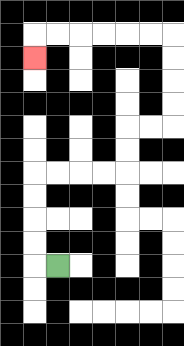{'start': '[2, 11]', 'end': '[1, 2]', 'path_directions': 'L,U,U,U,U,R,R,R,R,U,U,R,R,U,U,U,U,L,L,L,L,L,L,D', 'path_coordinates': '[[2, 11], [1, 11], [1, 10], [1, 9], [1, 8], [1, 7], [2, 7], [3, 7], [4, 7], [5, 7], [5, 6], [5, 5], [6, 5], [7, 5], [7, 4], [7, 3], [7, 2], [7, 1], [6, 1], [5, 1], [4, 1], [3, 1], [2, 1], [1, 1], [1, 2]]'}